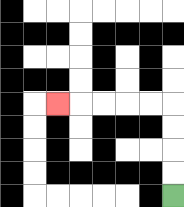{'start': '[7, 8]', 'end': '[2, 4]', 'path_directions': 'U,U,U,U,L,L,L,L,L', 'path_coordinates': '[[7, 8], [7, 7], [7, 6], [7, 5], [7, 4], [6, 4], [5, 4], [4, 4], [3, 4], [2, 4]]'}